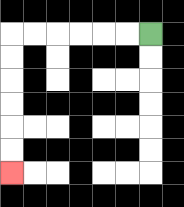{'start': '[6, 1]', 'end': '[0, 7]', 'path_directions': 'L,L,L,L,L,L,D,D,D,D,D,D', 'path_coordinates': '[[6, 1], [5, 1], [4, 1], [3, 1], [2, 1], [1, 1], [0, 1], [0, 2], [0, 3], [0, 4], [0, 5], [0, 6], [0, 7]]'}